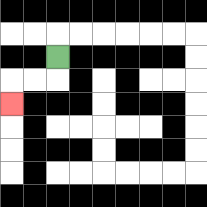{'start': '[2, 2]', 'end': '[0, 4]', 'path_directions': 'D,L,L,D', 'path_coordinates': '[[2, 2], [2, 3], [1, 3], [0, 3], [0, 4]]'}